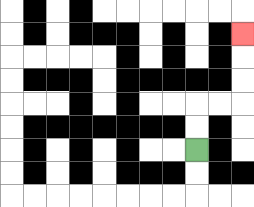{'start': '[8, 6]', 'end': '[10, 1]', 'path_directions': 'U,U,R,R,U,U,U', 'path_coordinates': '[[8, 6], [8, 5], [8, 4], [9, 4], [10, 4], [10, 3], [10, 2], [10, 1]]'}